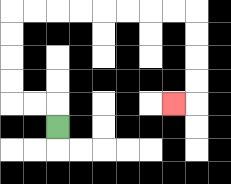{'start': '[2, 5]', 'end': '[7, 4]', 'path_directions': 'U,L,L,U,U,U,U,R,R,R,R,R,R,R,R,D,D,D,D,L', 'path_coordinates': '[[2, 5], [2, 4], [1, 4], [0, 4], [0, 3], [0, 2], [0, 1], [0, 0], [1, 0], [2, 0], [3, 0], [4, 0], [5, 0], [6, 0], [7, 0], [8, 0], [8, 1], [8, 2], [8, 3], [8, 4], [7, 4]]'}